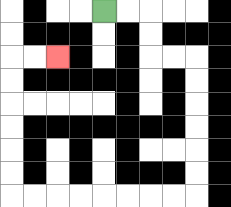{'start': '[4, 0]', 'end': '[2, 2]', 'path_directions': 'R,R,D,D,R,R,D,D,D,D,D,D,L,L,L,L,L,L,L,L,U,U,U,U,U,U,R,R', 'path_coordinates': '[[4, 0], [5, 0], [6, 0], [6, 1], [6, 2], [7, 2], [8, 2], [8, 3], [8, 4], [8, 5], [8, 6], [8, 7], [8, 8], [7, 8], [6, 8], [5, 8], [4, 8], [3, 8], [2, 8], [1, 8], [0, 8], [0, 7], [0, 6], [0, 5], [0, 4], [0, 3], [0, 2], [1, 2], [2, 2]]'}